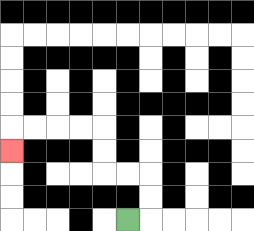{'start': '[5, 9]', 'end': '[0, 6]', 'path_directions': 'R,U,U,L,L,U,U,L,L,L,L,D', 'path_coordinates': '[[5, 9], [6, 9], [6, 8], [6, 7], [5, 7], [4, 7], [4, 6], [4, 5], [3, 5], [2, 5], [1, 5], [0, 5], [0, 6]]'}